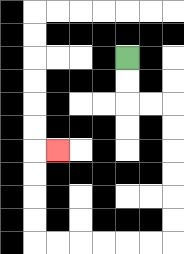{'start': '[5, 2]', 'end': '[2, 6]', 'path_directions': 'D,D,R,R,D,D,D,D,D,D,L,L,L,L,L,L,U,U,U,U,R', 'path_coordinates': '[[5, 2], [5, 3], [5, 4], [6, 4], [7, 4], [7, 5], [7, 6], [7, 7], [7, 8], [7, 9], [7, 10], [6, 10], [5, 10], [4, 10], [3, 10], [2, 10], [1, 10], [1, 9], [1, 8], [1, 7], [1, 6], [2, 6]]'}